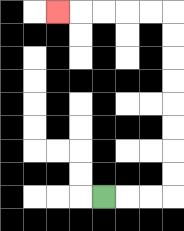{'start': '[4, 8]', 'end': '[2, 0]', 'path_directions': 'R,R,R,U,U,U,U,U,U,U,U,L,L,L,L,L', 'path_coordinates': '[[4, 8], [5, 8], [6, 8], [7, 8], [7, 7], [7, 6], [7, 5], [7, 4], [7, 3], [7, 2], [7, 1], [7, 0], [6, 0], [5, 0], [4, 0], [3, 0], [2, 0]]'}